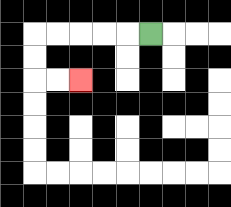{'start': '[6, 1]', 'end': '[3, 3]', 'path_directions': 'L,L,L,L,L,D,D,R,R', 'path_coordinates': '[[6, 1], [5, 1], [4, 1], [3, 1], [2, 1], [1, 1], [1, 2], [1, 3], [2, 3], [3, 3]]'}